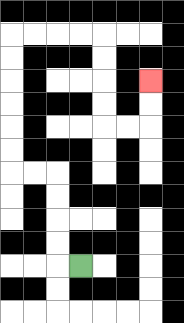{'start': '[3, 11]', 'end': '[6, 3]', 'path_directions': 'L,U,U,U,U,L,L,U,U,U,U,U,U,R,R,R,R,D,D,D,D,R,R,U,U', 'path_coordinates': '[[3, 11], [2, 11], [2, 10], [2, 9], [2, 8], [2, 7], [1, 7], [0, 7], [0, 6], [0, 5], [0, 4], [0, 3], [0, 2], [0, 1], [1, 1], [2, 1], [3, 1], [4, 1], [4, 2], [4, 3], [4, 4], [4, 5], [5, 5], [6, 5], [6, 4], [6, 3]]'}